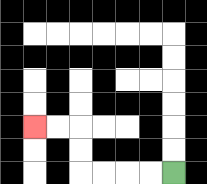{'start': '[7, 7]', 'end': '[1, 5]', 'path_directions': 'L,L,L,L,U,U,L,L', 'path_coordinates': '[[7, 7], [6, 7], [5, 7], [4, 7], [3, 7], [3, 6], [3, 5], [2, 5], [1, 5]]'}